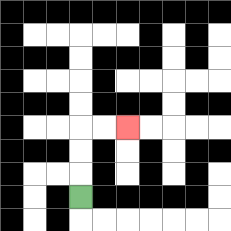{'start': '[3, 8]', 'end': '[5, 5]', 'path_directions': 'U,U,U,R,R', 'path_coordinates': '[[3, 8], [3, 7], [3, 6], [3, 5], [4, 5], [5, 5]]'}